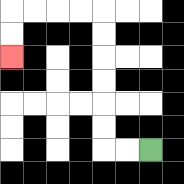{'start': '[6, 6]', 'end': '[0, 2]', 'path_directions': 'L,L,U,U,U,U,U,U,L,L,L,L,D,D', 'path_coordinates': '[[6, 6], [5, 6], [4, 6], [4, 5], [4, 4], [4, 3], [4, 2], [4, 1], [4, 0], [3, 0], [2, 0], [1, 0], [0, 0], [0, 1], [0, 2]]'}